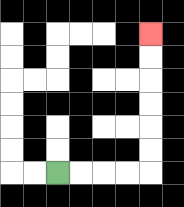{'start': '[2, 7]', 'end': '[6, 1]', 'path_directions': 'R,R,R,R,U,U,U,U,U,U', 'path_coordinates': '[[2, 7], [3, 7], [4, 7], [5, 7], [6, 7], [6, 6], [6, 5], [6, 4], [6, 3], [6, 2], [6, 1]]'}